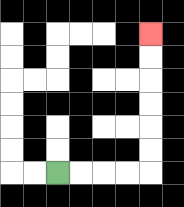{'start': '[2, 7]', 'end': '[6, 1]', 'path_directions': 'R,R,R,R,U,U,U,U,U,U', 'path_coordinates': '[[2, 7], [3, 7], [4, 7], [5, 7], [6, 7], [6, 6], [6, 5], [6, 4], [6, 3], [6, 2], [6, 1]]'}